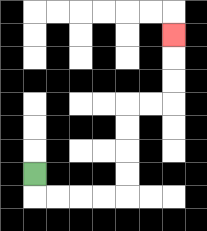{'start': '[1, 7]', 'end': '[7, 1]', 'path_directions': 'D,R,R,R,R,U,U,U,U,R,R,U,U,U', 'path_coordinates': '[[1, 7], [1, 8], [2, 8], [3, 8], [4, 8], [5, 8], [5, 7], [5, 6], [5, 5], [5, 4], [6, 4], [7, 4], [7, 3], [7, 2], [7, 1]]'}